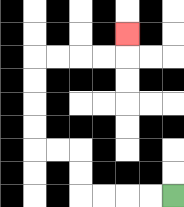{'start': '[7, 8]', 'end': '[5, 1]', 'path_directions': 'L,L,L,L,U,U,L,L,U,U,U,U,R,R,R,R,U', 'path_coordinates': '[[7, 8], [6, 8], [5, 8], [4, 8], [3, 8], [3, 7], [3, 6], [2, 6], [1, 6], [1, 5], [1, 4], [1, 3], [1, 2], [2, 2], [3, 2], [4, 2], [5, 2], [5, 1]]'}